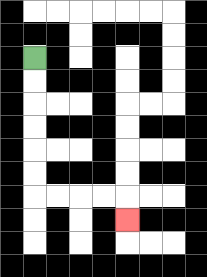{'start': '[1, 2]', 'end': '[5, 9]', 'path_directions': 'D,D,D,D,D,D,R,R,R,R,D', 'path_coordinates': '[[1, 2], [1, 3], [1, 4], [1, 5], [1, 6], [1, 7], [1, 8], [2, 8], [3, 8], [4, 8], [5, 8], [5, 9]]'}